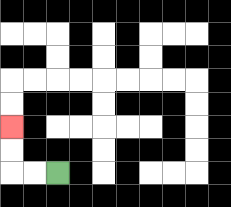{'start': '[2, 7]', 'end': '[0, 5]', 'path_directions': 'L,L,U,U', 'path_coordinates': '[[2, 7], [1, 7], [0, 7], [0, 6], [0, 5]]'}